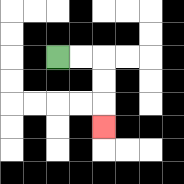{'start': '[2, 2]', 'end': '[4, 5]', 'path_directions': 'R,R,D,D,D', 'path_coordinates': '[[2, 2], [3, 2], [4, 2], [4, 3], [4, 4], [4, 5]]'}